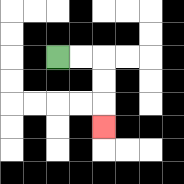{'start': '[2, 2]', 'end': '[4, 5]', 'path_directions': 'R,R,D,D,D', 'path_coordinates': '[[2, 2], [3, 2], [4, 2], [4, 3], [4, 4], [4, 5]]'}